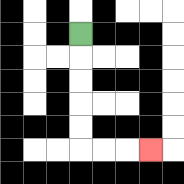{'start': '[3, 1]', 'end': '[6, 6]', 'path_directions': 'D,D,D,D,D,R,R,R', 'path_coordinates': '[[3, 1], [3, 2], [3, 3], [3, 4], [3, 5], [3, 6], [4, 6], [5, 6], [6, 6]]'}